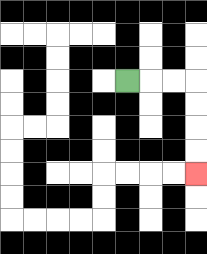{'start': '[5, 3]', 'end': '[8, 7]', 'path_directions': 'R,R,R,D,D,D,D', 'path_coordinates': '[[5, 3], [6, 3], [7, 3], [8, 3], [8, 4], [8, 5], [8, 6], [8, 7]]'}